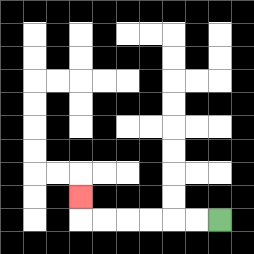{'start': '[9, 9]', 'end': '[3, 8]', 'path_directions': 'L,L,L,L,L,L,U', 'path_coordinates': '[[9, 9], [8, 9], [7, 9], [6, 9], [5, 9], [4, 9], [3, 9], [3, 8]]'}